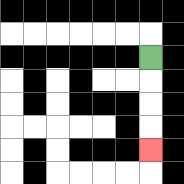{'start': '[6, 2]', 'end': '[6, 6]', 'path_directions': 'D,D,D,D', 'path_coordinates': '[[6, 2], [6, 3], [6, 4], [6, 5], [6, 6]]'}